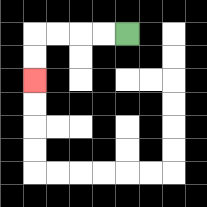{'start': '[5, 1]', 'end': '[1, 3]', 'path_directions': 'L,L,L,L,D,D', 'path_coordinates': '[[5, 1], [4, 1], [3, 1], [2, 1], [1, 1], [1, 2], [1, 3]]'}